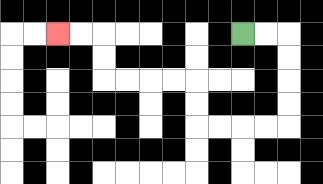{'start': '[10, 1]', 'end': '[2, 1]', 'path_directions': 'R,R,D,D,D,D,L,L,L,L,U,U,L,L,L,L,U,U,L,L', 'path_coordinates': '[[10, 1], [11, 1], [12, 1], [12, 2], [12, 3], [12, 4], [12, 5], [11, 5], [10, 5], [9, 5], [8, 5], [8, 4], [8, 3], [7, 3], [6, 3], [5, 3], [4, 3], [4, 2], [4, 1], [3, 1], [2, 1]]'}